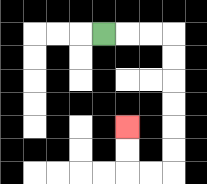{'start': '[4, 1]', 'end': '[5, 5]', 'path_directions': 'R,R,R,D,D,D,D,D,D,L,L,U,U', 'path_coordinates': '[[4, 1], [5, 1], [6, 1], [7, 1], [7, 2], [7, 3], [7, 4], [7, 5], [7, 6], [7, 7], [6, 7], [5, 7], [5, 6], [5, 5]]'}